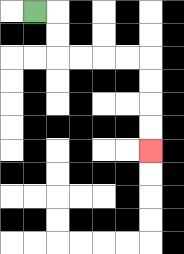{'start': '[1, 0]', 'end': '[6, 6]', 'path_directions': 'R,D,D,R,R,R,R,D,D,D,D', 'path_coordinates': '[[1, 0], [2, 0], [2, 1], [2, 2], [3, 2], [4, 2], [5, 2], [6, 2], [6, 3], [6, 4], [6, 5], [6, 6]]'}